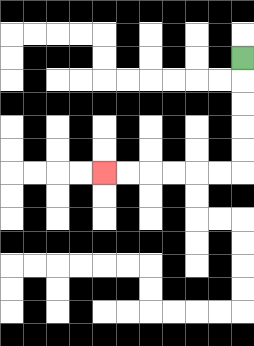{'start': '[10, 2]', 'end': '[4, 7]', 'path_directions': 'D,D,D,D,D,L,L,L,L,L,L', 'path_coordinates': '[[10, 2], [10, 3], [10, 4], [10, 5], [10, 6], [10, 7], [9, 7], [8, 7], [7, 7], [6, 7], [5, 7], [4, 7]]'}